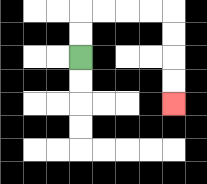{'start': '[3, 2]', 'end': '[7, 4]', 'path_directions': 'U,U,R,R,R,R,D,D,D,D', 'path_coordinates': '[[3, 2], [3, 1], [3, 0], [4, 0], [5, 0], [6, 0], [7, 0], [7, 1], [7, 2], [7, 3], [7, 4]]'}